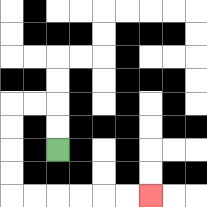{'start': '[2, 6]', 'end': '[6, 8]', 'path_directions': 'U,U,L,L,D,D,D,D,R,R,R,R,R,R', 'path_coordinates': '[[2, 6], [2, 5], [2, 4], [1, 4], [0, 4], [0, 5], [0, 6], [0, 7], [0, 8], [1, 8], [2, 8], [3, 8], [4, 8], [5, 8], [6, 8]]'}